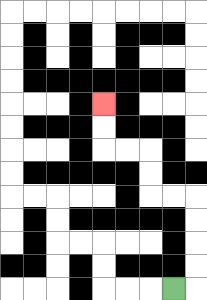{'start': '[7, 12]', 'end': '[4, 4]', 'path_directions': 'R,U,U,U,U,L,L,U,U,L,L,U,U', 'path_coordinates': '[[7, 12], [8, 12], [8, 11], [8, 10], [8, 9], [8, 8], [7, 8], [6, 8], [6, 7], [6, 6], [5, 6], [4, 6], [4, 5], [4, 4]]'}